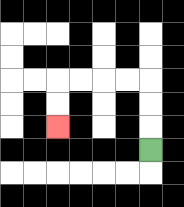{'start': '[6, 6]', 'end': '[2, 5]', 'path_directions': 'U,U,U,L,L,L,L,D,D', 'path_coordinates': '[[6, 6], [6, 5], [6, 4], [6, 3], [5, 3], [4, 3], [3, 3], [2, 3], [2, 4], [2, 5]]'}